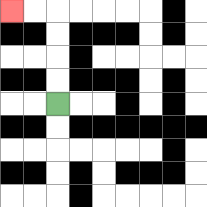{'start': '[2, 4]', 'end': '[0, 0]', 'path_directions': 'U,U,U,U,L,L', 'path_coordinates': '[[2, 4], [2, 3], [2, 2], [2, 1], [2, 0], [1, 0], [0, 0]]'}